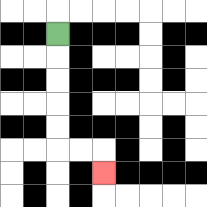{'start': '[2, 1]', 'end': '[4, 7]', 'path_directions': 'D,D,D,D,D,R,R,D', 'path_coordinates': '[[2, 1], [2, 2], [2, 3], [2, 4], [2, 5], [2, 6], [3, 6], [4, 6], [4, 7]]'}